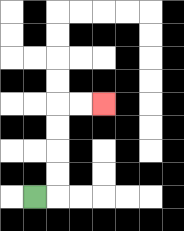{'start': '[1, 8]', 'end': '[4, 4]', 'path_directions': 'R,U,U,U,U,R,R', 'path_coordinates': '[[1, 8], [2, 8], [2, 7], [2, 6], [2, 5], [2, 4], [3, 4], [4, 4]]'}